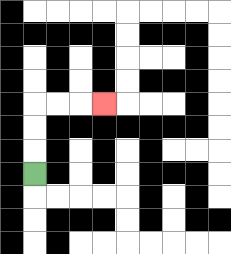{'start': '[1, 7]', 'end': '[4, 4]', 'path_directions': 'U,U,U,R,R,R', 'path_coordinates': '[[1, 7], [1, 6], [1, 5], [1, 4], [2, 4], [3, 4], [4, 4]]'}